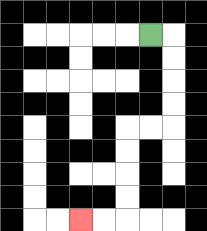{'start': '[6, 1]', 'end': '[3, 9]', 'path_directions': 'R,D,D,D,D,L,L,D,D,D,D,L,L', 'path_coordinates': '[[6, 1], [7, 1], [7, 2], [7, 3], [7, 4], [7, 5], [6, 5], [5, 5], [5, 6], [5, 7], [5, 8], [5, 9], [4, 9], [3, 9]]'}